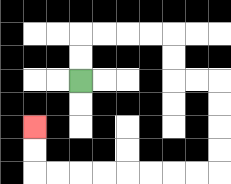{'start': '[3, 3]', 'end': '[1, 5]', 'path_directions': 'U,U,R,R,R,R,D,D,R,R,D,D,D,D,L,L,L,L,L,L,L,L,U,U', 'path_coordinates': '[[3, 3], [3, 2], [3, 1], [4, 1], [5, 1], [6, 1], [7, 1], [7, 2], [7, 3], [8, 3], [9, 3], [9, 4], [9, 5], [9, 6], [9, 7], [8, 7], [7, 7], [6, 7], [5, 7], [4, 7], [3, 7], [2, 7], [1, 7], [1, 6], [1, 5]]'}